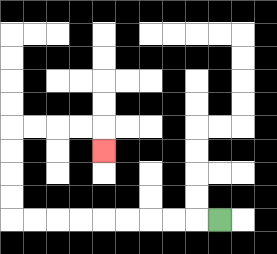{'start': '[9, 9]', 'end': '[4, 6]', 'path_directions': 'L,L,L,L,L,L,L,L,L,U,U,U,U,R,R,R,R,D', 'path_coordinates': '[[9, 9], [8, 9], [7, 9], [6, 9], [5, 9], [4, 9], [3, 9], [2, 9], [1, 9], [0, 9], [0, 8], [0, 7], [0, 6], [0, 5], [1, 5], [2, 5], [3, 5], [4, 5], [4, 6]]'}